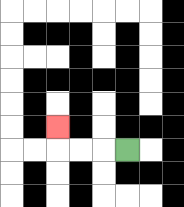{'start': '[5, 6]', 'end': '[2, 5]', 'path_directions': 'L,L,L,U', 'path_coordinates': '[[5, 6], [4, 6], [3, 6], [2, 6], [2, 5]]'}